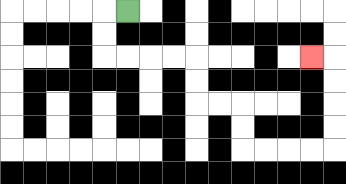{'start': '[5, 0]', 'end': '[13, 2]', 'path_directions': 'L,D,D,R,R,R,R,D,D,R,R,D,D,R,R,R,R,U,U,U,U,L', 'path_coordinates': '[[5, 0], [4, 0], [4, 1], [4, 2], [5, 2], [6, 2], [7, 2], [8, 2], [8, 3], [8, 4], [9, 4], [10, 4], [10, 5], [10, 6], [11, 6], [12, 6], [13, 6], [14, 6], [14, 5], [14, 4], [14, 3], [14, 2], [13, 2]]'}